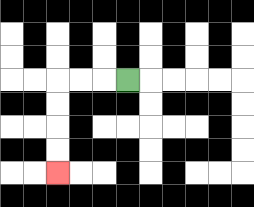{'start': '[5, 3]', 'end': '[2, 7]', 'path_directions': 'L,L,L,D,D,D,D', 'path_coordinates': '[[5, 3], [4, 3], [3, 3], [2, 3], [2, 4], [2, 5], [2, 6], [2, 7]]'}